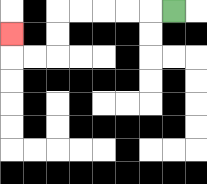{'start': '[7, 0]', 'end': '[0, 1]', 'path_directions': 'L,L,L,L,L,D,D,L,L,U', 'path_coordinates': '[[7, 0], [6, 0], [5, 0], [4, 0], [3, 0], [2, 0], [2, 1], [2, 2], [1, 2], [0, 2], [0, 1]]'}